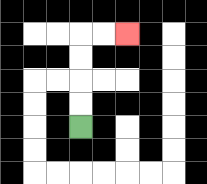{'start': '[3, 5]', 'end': '[5, 1]', 'path_directions': 'U,U,U,U,R,R', 'path_coordinates': '[[3, 5], [3, 4], [3, 3], [3, 2], [3, 1], [4, 1], [5, 1]]'}